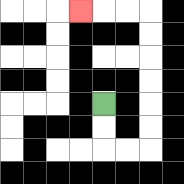{'start': '[4, 4]', 'end': '[3, 0]', 'path_directions': 'D,D,R,R,U,U,U,U,U,U,L,L,L', 'path_coordinates': '[[4, 4], [4, 5], [4, 6], [5, 6], [6, 6], [6, 5], [6, 4], [6, 3], [6, 2], [6, 1], [6, 0], [5, 0], [4, 0], [3, 0]]'}